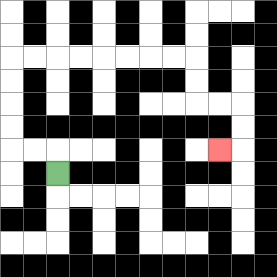{'start': '[2, 7]', 'end': '[9, 6]', 'path_directions': 'U,L,L,U,U,U,U,R,R,R,R,R,R,R,R,D,D,R,R,D,D,L', 'path_coordinates': '[[2, 7], [2, 6], [1, 6], [0, 6], [0, 5], [0, 4], [0, 3], [0, 2], [1, 2], [2, 2], [3, 2], [4, 2], [5, 2], [6, 2], [7, 2], [8, 2], [8, 3], [8, 4], [9, 4], [10, 4], [10, 5], [10, 6], [9, 6]]'}